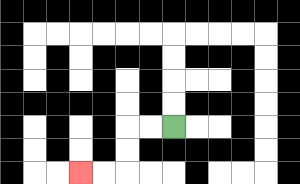{'start': '[7, 5]', 'end': '[3, 7]', 'path_directions': 'L,L,D,D,L,L', 'path_coordinates': '[[7, 5], [6, 5], [5, 5], [5, 6], [5, 7], [4, 7], [3, 7]]'}